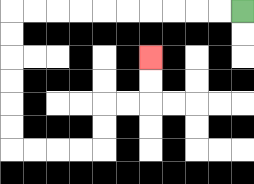{'start': '[10, 0]', 'end': '[6, 2]', 'path_directions': 'L,L,L,L,L,L,L,L,L,L,D,D,D,D,D,D,R,R,R,R,U,U,R,R,U,U', 'path_coordinates': '[[10, 0], [9, 0], [8, 0], [7, 0], [6, 0], [5, 0], [4, 0], [3, 0], [2, 0], [1, 0], [0, 0], [0, 1], [0, 2], [0, 3], [0, 4], [0, 5], [0, 6], [1, 6], [2, 6], [3, 6], [4, 6], [4, 5], [4, 4], [5, 4], [6, 4], [6, 3], [6, 2]]'}